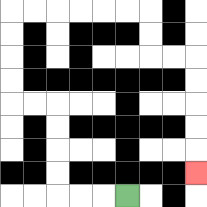{'start': '[5, 8]', 'end': '[8, 7]', 'path_directions': 'L,L,L,U,U,U,U,L,L,U,U,U,U,R,R,R,R,R,R,D,D,R,R,D,D,D,D,D', 'path_coordinates': '[[5, 8], [4, 8], [3, 8], [2, 8], [2, 7], [2, 6], [2, 5], [2, 4], [1, 4], [0, 4], [0, 3], [0, 2], [0, 1], [0, 0], [1, 0], [2, 0], [3, 0], [4, 0], [5, 0], [6, 0], [6, 1], [6, 2], [7, 2], [8, 2], [8, 3], [8, 4], [8, 5], [8, 6], [8, 7]]'}